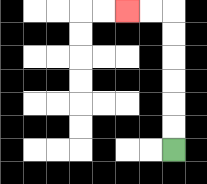{'start': '[7, 6]', 'end': '[5, 0]', 'path_directions': 'U,U,U,U,U,U,L,L', 'path_coordinates': '[[7, 6], [7, 5], [7, 4], [7, 3], [7, 2], [7, 1], [7, 0], [6, 0], [5, 0]]'}